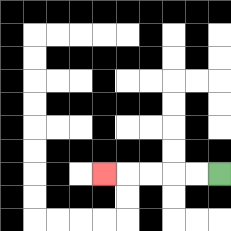{'start': '[9, 7]', 'end': '[4, 7]', 'path_directions': 'L,L,L,L,L', 'path_coordinates': '[[9, 7], [8, 7], [7, 7], [6, 7], [5, 7], [4, 7]]'}